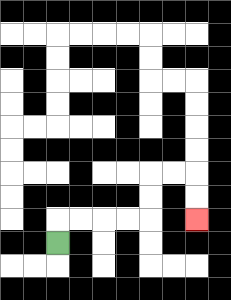{'start': '[2, 10]', 'end': '[8, 9]', 'path_directions': 'U,R,R,R,R,U,U,R,R,D,D', 'path_coordinates': '[[2, 10], [2, 9], [3, 9], [4, 9], [5, 9], [6, 9], [6, 8], [6, 7], [7, 7], [8, 7], [8, 8], [8, 9]]'}